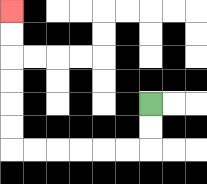{'start': '[6, 4]', 'end': '[0, 0]', 'path_directions': 'D,D,L,L,L,L,L,L,U,U,U,U,U,U', 'path_coordinates': '[[6, 4], [6, 5], [6, 6], [5, 6], [4, 6], [3, 6], [2, 6], [1, 6], [0, 6], [0, 5], [0, 4], [0, 3], [0, 2], [0, 1], [0, 0]]'}